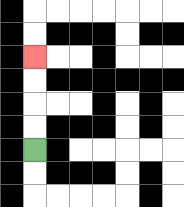{'start': '[1, 6]', 'end': '[1, 2]', 'path_directions': 'U,U,U,U', 'path_coordinates': '[[1, 6], [1, 5], [1, 4], [1, 3], [1, 2]]'}